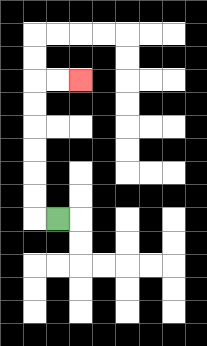{'start': '[2, 9]', 'end': '[3, 3]', 'path_directions': 'L,U,U,U,U,U,U,R,R', 'path_coordinates': '[[2, 9], [1, 9], [1, 8], [1, 7], [1, 6], [1, 5], [1, 4], [1, 3], [2, 3], [3, 3]]'}